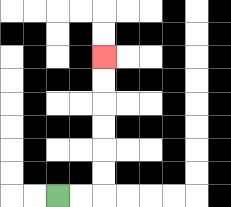{'start': '[2, 8]', 'end': '[4, 2]', 'path_directions': 'R,R,U,U,U,U,U,U', 'path_coordinates': '[[2, 8], [3, 8], [4, 8], [4, 7], [4, 6], [4, 5], [4, 4], [4, 3], [4, 2]]'}